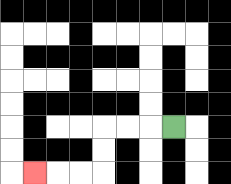{'start': '[7, 5]', 'end': '[1, 7]', 'path_directions': 'L,L,L,D,D,L,L,L', 'path_coordinates': '[[7, 5], [6, 5], [5, 5], [4, 5], [4, 6], [4, 7], [3, 7], [2, 7], [1, 7]]'}